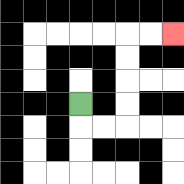{'start': '[3, 4]', 'end': '[7, 1]', 'path_directions': 'D,R,R,U,U,U,U,R,R', 'path_coordinates': '[[3, 4], [3, 5], [4, 5], [5, 5], [5, 4], [5, 3], [5, 2], [5, 1], [6, 1], [7, 1]]'}